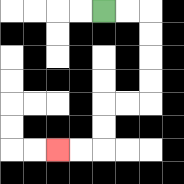{'start': '[4, 0]', 'end': '[2, 6]', 'path_directions': 'R,R,D,D,D,D,L,L,D,D,L,L', 'path_coordinates': '[[4, 0], [5, 0], [6, 0], [6, 1], [6, 2], [6, 3], [6, 4], [5, 4], [4, 4], [4, 5], [4, 6], [3, 6], [2, 6]]'}